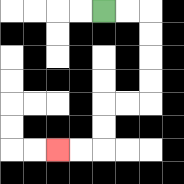{'start': '[4, 0]', 'end': '[2, 6]', 'path_directions': 'R,R,D,D,D,D,L,L,D,D,L,L', 'path_coordinates': '[[4, 0], [5, 0], [6, 0], [6, 1], [6, 2], [6, 3], [6, 4], [5, 4], [4, 4], [4, 5], [4, 6], [3, 6], [2, 6]]'}